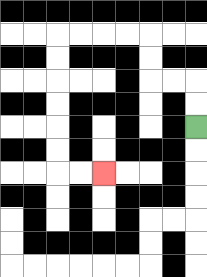{'start': '[8, 5]', 'end': '[4, 7]', 'path_directions': 'U,U,L,L,U,U,L,L,L,L,D,D,D,D,D,D,R,R', 'path_coordinates': '[[8, 5], [8, 4], [8, 3], [7, 3], [6, 3], [6, 2], [6, 1], [5, 1], [4, 1], [3, 1], [2, 1], [2, 2], [2, 3], [2, 4], [2, 5], [2, 6], [2, 7], [3, 7], [4, 7]]'}